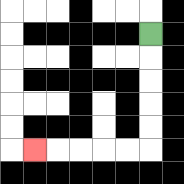{'start': '[6, 1]', 'end': '[1, 6]', 'path_directions': 'D,D,D,D,D,L,L,L,L,L', 'path_coordinates': '[[6, 1], [6, 2], [6, 3], [6, 4], [6, 5], [6, 6], [5, 6], [4, 6], [3, 6], [2, 6], [1, 6]]'}